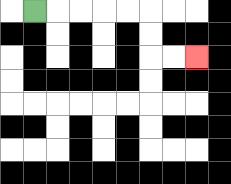{'start': '[1, 0]', 'end': '[8, 2]', 'path_directions': 'R,R,R,R,R,D,D,R,R', 'path_coordinates': '[[1, 0], [2, 0], [3, 0], [4, 0], [5, 0], [6, 0], [6, 1], [6, 2], [7, 2], [8, 2]]'}